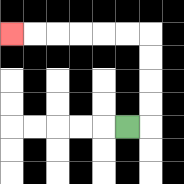{'start': '[5, 5]', 'end': '[0, 1]', 'path_directions': 'R,U,U,U,U,L,L,L,L,L,L', 'path_coordinates': '[[5, 5], [6, 5], [6, 4], [6, 3], [6, 2], [6, 1], [5, 1], [4, 1], [3, 1], [2, 1], [1, 1], [0, 1]]'}